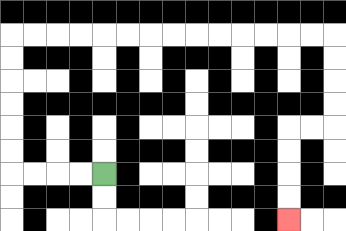{'start': '[4, 7]', 'end': '[12, 9]', 'path_directions': 'L,L,L,L,U,U,U,U,U,U,R,R,R,R,R,R,R,R,R,R,R,R,R,R,D,D,D,D,L,L,D,D,D,D', 'path_coordinates': '[[4, 7], [3, 7], [2, 7], [1, 7], [0, 7], [0, 6], [0, 5], [0, 4], [0, 3], [0, 2], [0, 1], [1, 1], [2, 1], [3, 1], [4, 1], [5, 1], [6, 1], [7, 1], [8, 1], [9, 1], [10, 1], [11, 1], [12, 1], [13, 1], [14, 1], [14, 2], [14, 3], [14, 4], [14, 5], [13, 5], [12, 5], [12, 6], [12, 7], [12, 8], [12, 9]]'}